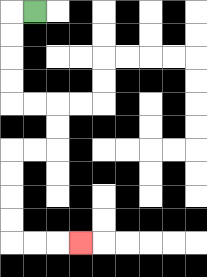{'start': '[1, 0]', 'end': '[3, 10]', 'path_directions': 'L,D,D,D,D,R,R,D,D,L,L,D,D,D,D,R,R,R', 'path_coordinates': '[[1, 0], [0, 0], [0, 1], [0, 2], [0, 3], [0, 4], [1, 4], [2, 4], [2, 5], [2, 6], [1, 6], [0, 6], [0, 7], [0, 8], [0, 9], [0, 10], [1, 10], [2, 10], [3, 10]]'}